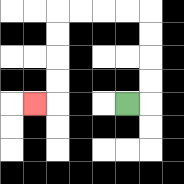{'start': '[5, 4]', 'end': '[1, 4]', 'path_directions': 'R,U,U,U,U,L,L,L,L,D,D,D,D,L', 'path_coordinates': '[[5, 4], [6, 4], [6, 3], [6, 2], [6, 1], [6, 0], [5, 0], [4, 0], [3, 0], [2, 0], [2, 1], [2, 2], [2, 3], [2, 4], [1, 4]]'}